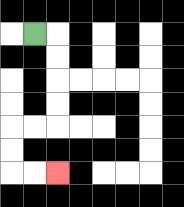{'start': '[1, 1]', 'end': '[2, 7]', 'path_directions': 'R,D,D,D,D,L,L,D,D,R,R', 'path_coordinates': '[[1, 1], [2, 1], [2, 2], [2, 3], [2, 4], [2, 5], [1, 5], [0, 5], [0, 6], [0, 7], [1, 7], [2, 7]]'}